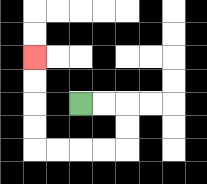{'start': '[3, 4]', 'end': '[1, 2]', 'path_directions': 'R,R,D,D,L,L,L,L,U,U,U,U', 'path_coordinates': '[[3, 4], [4, 4], [5, 4], [5, 5], [5, 6], [4, 6], [3, 6], [2, 6], [1, 6], [1, 5], [1, 4], [1, 3], [1, 2]]'}